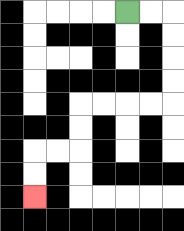{'start': '[5, 0]', 'end': '[1, 8]', 'path_directions': 'R,R,D,D,D,D,L,L,L,L,D,D,L,L,D,D', 'path_coordinates': '[[5, 0], [6, 0], [7, 0], [7, 1], [7, 2], [7, 3], [7, 4], [6, 4], [5, 4], [4, 4], [3, 4], [3, 5], [3, 6], [2, 6], [1, 6], [1, 7], [1, 8]]'}